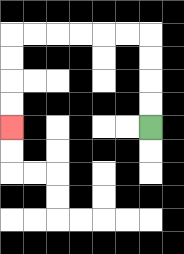{'start': '[6, 5]', 'end': '[0, 5]', 'path_directions': 'U,U,U,U,L,L,L,L,L,L,D,D,D,D', 'path_coordinates': '[[6, 5], [6, 4], [6, 3], [6, 2], [6, 1], [5, 1], [4, 1], [3, 1], [2, 1], [1, 1], [0, 1], [0, 2], [0, 3], [0, 4], [0, 5]]'}